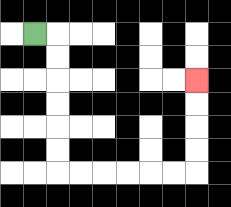{'start': '[1, 1]', 'end': '[8, 3]', 'path_directions': 'R,D,D,D,D,D,D,R,R,R,R,R,R,U,U,U,U', 'path_coordinates': '[[1, 1], [2, 1], [2, 2], [2, 3], [2, 4], [2, 5], [2, 6], [2, 7], [3, 7], [4, 7], [5, 7], [6, 7], [7, 7], [8, 7], [8, 6], [8, 5], [8, 4], [8, 3]]'}